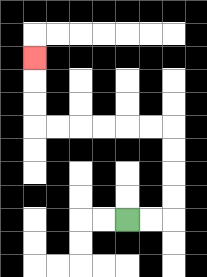{'start': '[5, 9]', 'end': '[1, 2]', 'path_directions': 'R,R,U,U,U,U,L,L,L,L,L,L,U,U,U', 'path_coordinates': '[[5, 9], [6, 9], [7, 9], [7, 8], [7, 7], [7, 6], [7, 5], [6, 5], [5, 5], [4, 5], [3, 5], [2, 5], [1, 5], [1, 4], [1, 3], [1, 2]]'}